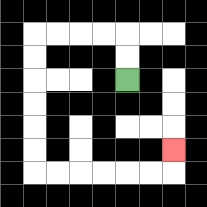{'start': '[5, 3]', 'end': '[7, 6]', 'path_directions': 'U,U,L,L,L,L,D,D,D,D,D,D,R,R,R,R,R,R,U', 'path_coordinates': '[[5, 3], [5, 2], [5, 1], [4, 1], [3, 1], [2, 1], [1, 1], [1, 2], [1, 3], [1, 4], [1, 5], [1, 6], [1, 7], [2, 7], [3, 7], [4, 7], [5, 7], [6, 7], [7, 7], [7, 6]]'}